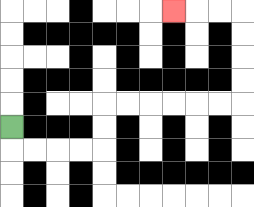{'start': '[0, 5]', 'end': '[7, 0]', 'path_directions': 'D,R,R,R,R,U,U,R,R,R,R,R,R,U,U,U,U,L,L,L', 'path_coordinates': '[[0, 5], [0, 6], [1, 6], [2, 6], [3, 6], [4, 6], [4, 5], [4, 4], [5, 4], [6, 4], [7, 4], [8, 4], [9, 4], [10, 4], [10, 3], [10, 2], [10, 1], [10, 0], [9, 0], [8, 0], [7, 0]]'}